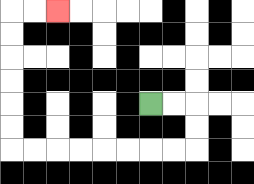{'start': '[6, 4]', 'end': '[2, 0]', 'path_directions': 'R,R,D,D,L,L,L,L,L,L,L,L,U,U,U,U,U,U,R,R', 'path_coordinates': '[[6, 4], [7, 4], [8, 4], [8, 5], [8, 6], [7, 6], [6, 6], [5, 6], [4, 6], [3, 6], [2, 6], [1, 6], [0, 6], [0, 5], [0, 4], [0, 3], [0, 2], [0, 1], [0, 0], [1, 0], [2, 0]]'}